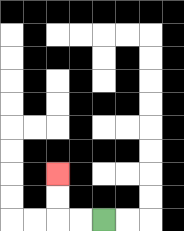{'start': '[4, 9]', 'end': '[2, 7]', 'path_directions': 'L,L,U,U', 'path_coordinates': '[[4, 9], [3, 9], [2, 9], [2, 8], [2, 7]]'}